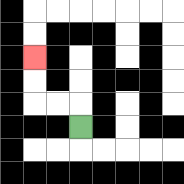{'start': '[3, 5]', 'end': '[1, 2]', 'path_directions': 'U,L,L,U,U', 'path_coordinates': '[[3, 5], [3, 4], [2, 4], [1, 4], [1, 3], [1, 2]]'}